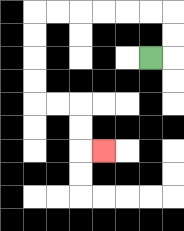{'start': '[6, 2]', 'end': '[4, 6]', 'path_directions': 'R,U,U,L,L,L,L,L,L,D,D,D,D,R,R,D,D,R', 'path_coordinates': '[[6, 2], [7, 2], [7, 1], [7, 0], [6, 0], [5, 0], [4, 0], [3, 0], [2, 0], [1, 0], [1, 1], [1, 2], [1, 3], [1, 4], [2, 4], [3, 4], [3, 5], [3, 6], [4, 6]]'}